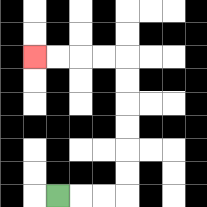{'start': '[2, 8]', 'end': '[1, 2]', 'path_directions': 'R,R,R,U,U,U,U,U,U,L,L,L,L', 'path_coordinates': '[[2, 8], [3, 8], [4, 8], [5, 8], [5, 7], [5, 6], [5, 5], [5, 4], [5, 3], [5, 2], [4, 2], [3, 2], [2, 2], [1, 2]]'}